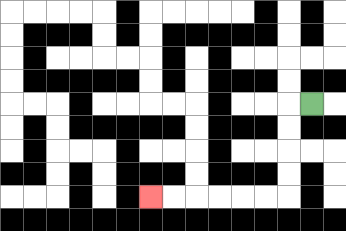{'start': '[13, 4]', 'end': '[6, 8]', 'path_directions': 'L,D,D,D,D,L,L,L,L,L,L', 'path_coordinates': '[[13, 4], [12, 4], [12, 5], [12, 6], [12, 7], [12, 8], [11, 8], [10, 8], [9, 8], [8, 8], [7, 8], [6, 8]]'}